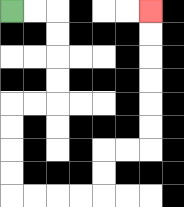{'start': '[0, 0]', 'end': '[6, 0]', 'path_directions': 'R,R,D,D,D,D,L,L,D,D,D,D,R,R,R,R,U,U,R,R,U,U,U,U,U,U', 'path_coordinates': '[[0, 0], [1, 0], [2, 0], [2, 1], [2, 2], [2, 3], [2, 4], [1, 4], [0, 4], [0, 5], [0, 6], [0, 7], [0, 8], [1, 8], [2, 8], [3, 8], [4, 8], [4, 7], [4, 6], [5, 6], [6, 6], [6, 5], [6, 4], [6, 3], [6, 2], [6, 1], [6, 0]]'}